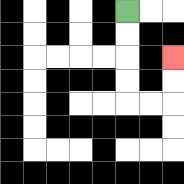{'start': '[5, 0]', 'end': '[7, 2]', 'path_directions': 'D,D,D,D,R,R,U,U', 'path_coordinates': '[[5, 0], [5, 1], [5, 2], [5, 3], [5, 4], [6, 4], [7, 4], [7, 3], [7, 2]]'}